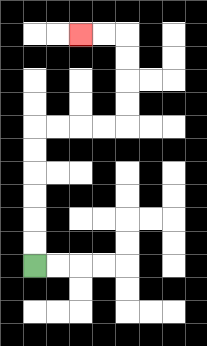{'start': '[1, 11]', 'end': '[3, 1]', 'path_directions': 'U,U,U,U,U,U,R,R,R,R,U,U,U,U,L,L', 'path_coordinates': '[[1, 11], [1, 10], [1, 9], [1, 8], [1, 7], [1, 6], [1, 5], [2, 5], [3, 5], [4, 5], [5, 5], [5, 4], [5, 3], [5, 2], [5, 1], [4, 1], [3, 1]]'}